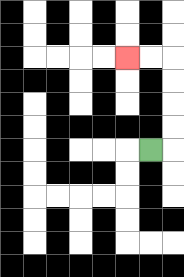{'start': '[6, 6]', 'end': '[5, 2]', 'path_directions': 'R,U,U,U,U,L,L', 'path_coordinates': '[[6, 6], [7, 6], [7, 5], [7, 4], [7, 3], [7, 2], [6, 2], [5, 2]]'}